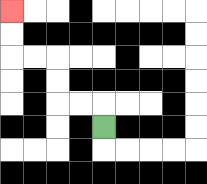{'start': '[4, 5]', 'end': '[0, 0]', 'path_directions': 'U,L,L,U,U,L,L,U,U', 'path_coordinates': '[[4, 5], [4, 4], [3, 4], [2, 4], [2, 3], [2, 2], [1, 2], [0, 2], [0, 1], [0, 0]]'}